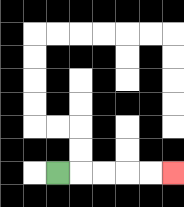{'start': '[2, 7]', 'end': '[7, 7]', 'path_directions': 'R,R,R,R,R', 'path_coordinates': '[[2, 7], [3, 7], [4, 7], [5, 7], [6, 7], [7, 7]]'}